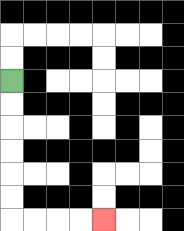{'start': '[0, 3]', 'end': '[4, 9]', 'path_directions': 'D,D,D,D,D,D,R,R,R,R', 'path_coordinates': '[[0, 3], [0, 4], [0, 5], [0, 6], [0, 7], [0, 8], [0, 9], [1, 9], [2, 9], [3, 9], [4, 9]]'}